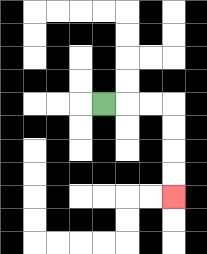{'start': '[4, 4]', 'end': '[7, 8]', 'path_directions': 'R,R,R,D,D,D,D', 'path_coordinates': '[[4, 4], [5, 4], [6, 4], [7, 4], [7, 5], [7, 6], [7, 7], [7, 8]]'}